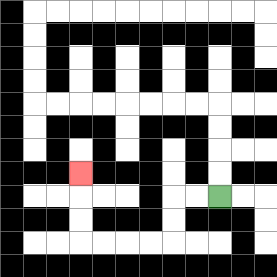{'start': '[9, 8]', 'end': '[3, 7]', 'path_directions': 'L,L,D,D,L,L,L,L,U,U,U', 'path_coordinates': '[[9, 8], [8, 8], [7, 8], [7, 9], [7, 10], [6, 10], [5, 10], [4, 10], [3, 10], [3, 9], [3, 8], [3, 7]]'}